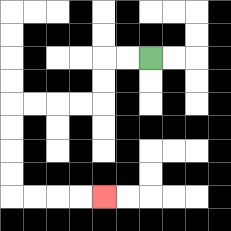{'start': '[6, 2]', 'end': '[4, 8]', 'path_directions': 'L,L,D,D,L,L,L,L,D,D,D,D,R,R,R,R', 'path_coordinates': '[[6, 2], [5, 2], [4, 2], [4, 3], [4, 4], [3, 4], [2, 4], [1, 4], [0, 4], [0, 5], [0, 6], [0, 7], [0, 8], [1, 8], [2, 8], [3, 8], [4, 8]]'}